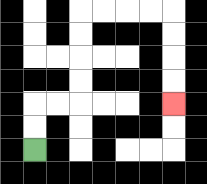{'start': '[1, 6]', 'end': '[7, 4]', 'path_directions': 'U,U,R,R,U,U,U,U,R,R,R,R,D,D,D,D', 'path_coordinates': '[[1, 6], [1, 5], [1, 4], [2, 4], [3, 4], [3, 3], [3, 2], [3, 1], [3, 0], [4, 0], [5, 0], [6, 0], [7, 0], [7, 1], [7, 2], [7, 3], [7, 4]]'}